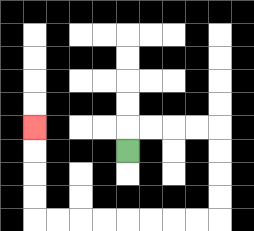{'start': '[5, 6]', 'end': '[1, 5]', 'path_directions': 'U,R,R,R,R,D,D,D,D,L,L,L,L,L,L,L,L,U,U,U,U', 'path_coordinates': '[[5, 6], [5, 5], [6, 5], [7, 5], [8, 5], [9, 5], [9, 6], [9, 7], [9, 8], [9, 9], [8, 9], [7, 9], [6, 9], [5, 9], [4, 9], [3, 9], [2, 9], [1, 9], [1, 8], [1, 7], [1, 6], [1, 5]]'}